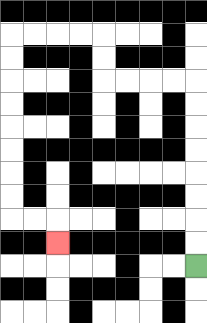{'start': '[8, 11]', 'end': '[2, 10]', 'path_directions': 'U,U,U,U,U,U,U,U,L,L,L,L,U,U,L,L,L,L,D,D,D,D,D,D,D,D,R,R,D', 'path_coordinates': '[[8, 11], [8, 10], [8, 9], [8, 8], [8, 7], [8, 6], [8, 5], [8, 4], [8, 3], [7, 3], [6, 3], [5, 3], [4, 3], [4, 2], [4, 1], [3, 1], [2, 1], [1, 1], [0, 1], [0, 2], [0, 3], [0, 4], [0, 5], [0, 6], [0, 7], [0, 8], [0, 9], [1, 9], [2, 9], [2, 10]]'}